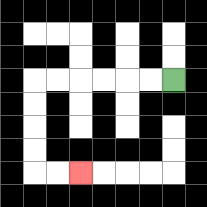{'start': '[7, 3]', 'end': '[3, 7]', 'path_directions': 'L,L,L,L,L,L,D,D,D,D,R,R', 'path_coordinates': '[[7, 3], [6, 3], [5, 3], [4, 3], [3, 3], [2, 3], [1, 3], [1, 4], [1, 5], [1, 6], [1, 7], [2, 7], [3, 7]]'}